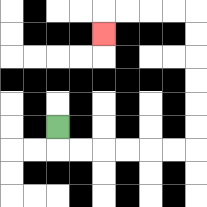{'start': '[2, 5]', 'end': '[4, 1]', 'path_directions': 'D,R,R,R,R,R,R,U,U,U,U,U,U,L,L,L,L,D', 'path_coordinates': '[[2, 5], [2, 6], [3, 6], [4, 6], [5, 6], [6, 6], [7, 6], [8, 6], [8, 5], [8, 4], [8, 3], [8, 2], [8, 1], [8, 0], [7, 0], [6, 0], [5, 0], [4, 0], [4, 1]]'}